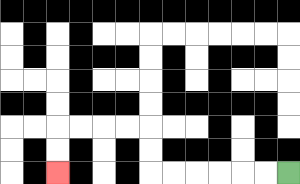{'start': '[12, 7]', 'end': '[2, 7]', 'path_directions': 'L,L,L,L,L,L,U,U,L,L,L,L,D,D', 'path_coordinates': '[[12, 7], [11, 7], [10, 7], [9, 7], [8, 7], [7, 7], [6, 7], [6, 6], [6, 5], [5, 5], [4, 5], [3, 5], [2, 5], [2, 6], [2, 7]]'}